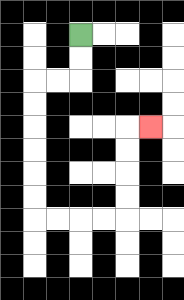{'start': '[3, 1]', 'end': '[6, 5]', 'path_directions': 'D,D,L,L,D,D,D,D,D,D,R,R,R,R,U,U,U,U,R', 'path_coordinates': '[[3, 1], [3, 2], [3, 3], [2, 3], [1, 3], [1, 4], [1, 5], [1, 6], [1, 7], [1, 8], [1, 9], [2, 9], [3, 9], [4, 9], [5, 9], [5, 8], [5, 7], [5, 6], [5, 5], [6, 5]]'}